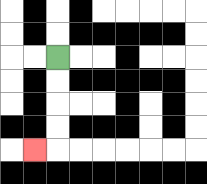{'start': '[2, 2]', 'end': '[1, 6]', 'path_directions': 'D,D,D,D,L', 'path_coordinates': '[[2, 2], [2, 3], [2, 4], [2, 5], [2, 6], [1, 6]]'}